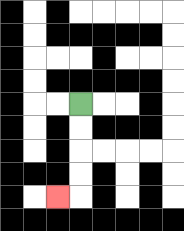{'start': '[3, 4]', 'end': '[2, 8]', 'path_directions': 'D,D,D,D,L', 'path_coordinates': '[[3, 4], [3, 5], [3, 6], [3, 7], [3, 8], [2, 8]]'}